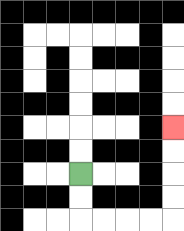{'start': '[3, 7]', 'end': '[7, 5]', 'path_directions': 'D,D,R,R,R,R,U,U,U,U', 'path_coordinates': '[[3, 7], [3, 8], [3, 9], [4, 9], [5, 9], [6, 9], [7, 9], [7, 8], [7, 7], [7, 6], [7, 5]]'}